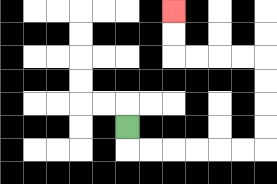{'start': '[5, 5]', 'end': '[7, 0]', 'path_directions': 'D,R,R,R,R,R,R,U,U,U,U,L,L,L,L,U,U', 'path_coordinates': '[[5, 5], [5, 6], [6, 6], [7, 6], [8, 6], [9, 6], [10, 6], [11, 6], [11, 5], [11, 4], [11, 3], [11, 2], [10, 2], [9, 2], [8, 2], [7, 2], [7, 1], [7, 0]]'}